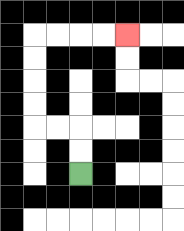{'start': '[3, 7]', 'end': '[5, 1]', 'path_directions': 'U,U,L,L,U,U,U,U,R,R,R,R', 'path_coordinates': '[[3, 7], [3, 6], [3, 5], [2, 5], [1, 5], [1, 4], [1, 3], [1, 2], [1, 1], [2, 1], [3, 1], [4, 1], [5, 1]]'}